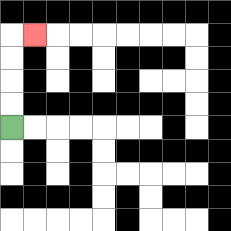{'start': '[0, 5]', 'end': '[1, 1]', 'path_directions': 'U,U,U,U,R', 'path_coordinates': '[[0, 5], [0, 4], [0, 3], [0, 2], [0, 1], [1, 1]]'}